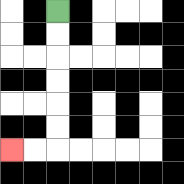{'start': '[2, 0]', 'end': '[0, 6]', 'path_directions': 'D,D,D,D,D,D,L,L', 'path_coordinates': '[[2, 0], [2, 1], [2, 2], [2, 3], [2, 4], [2, 5], [2, 6], [1, 6], [0, 6]]'}